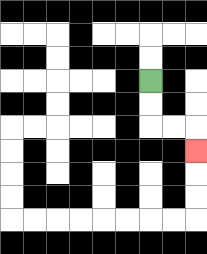{'start': '[6, 3]', 'end': '[8, 6]', 'path_directions': 'D,D,R,R,D', 'path_coordinates': '[[6, 3], [6, 4], [6, 5], [7, 5], [8, 5], [8, 6]]'}